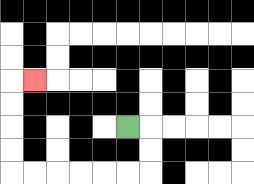{'start': '[5, 5]', 'end': '[1, 3]', 'path_directions': 'R,D,D,L,L,L,L,L,L,U,U,U,U,R', 'path_coordinates': '[[5, 5], [6, 5], [6, 6], [6, 7], [5, 7], [4, 7], [3, 7], [2, 7], [1, 7], [0, 7], [0, 6], [0, 5], [0, 4], [0, 3], [1, 3]]'}